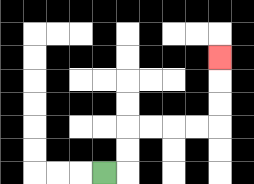{'start': '[4, 7]', 'end': '[9, 2]', 'path_directions': 'R,U,U,R,R,R,R,U,U,U', 'path_coordinates': '[[4, 7], [5, 7], [5, 6], [5, 5], [6, 5], [7, 5], [8, 5], [9, 5], [9, 4], [9, 3], [9, 2]]'}